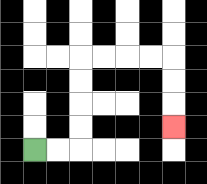{'start': '[1, 6]', 'end': '[7, 5]', 'path_directions': 'R,R,U,U,U,U,R,R,R,R,D,D,D', 'path_coordinates': '[[1, 6], [2, 6], [3, 6], [3, 5], [3, 4], [3, 3], [3, 2], [4, 2], [5, 2], [6, 2], [7, 2], [7, 3], [7, 4], [7, 5]]'}